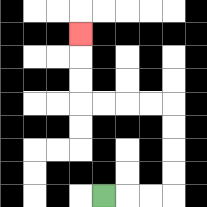{'start': '[4, 8]', 'end': '[3, 1]', 'path_directions': 'R,R,R,U,U,U,U,L,L,L,L,U,U,U', 'path_coordinates': '[[4, 8], [5, 8], [6, 8], [7, 8], [7, 7], [7, 6], [7, 5], [7, 4], [6, 4], [5, 4], [4, 4], [3, 4], [3, 3], [3, 2], [3, 1]]'}